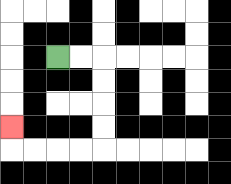{'start': '[2, 2]', 'end': '[0, 5]', 'path_directions': 'R,R,D,D,D,D,L,L,L,L,U', 'path_coordinates': '[[2, 2], [3, 2], [4, 2], [4, 3], [4, 4], [4, 5], [4, 6], [3, 6], [2, 6], [1, 6], [0, 6], [0, 5]]'}